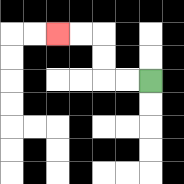{'start': '[6, 3]', 'end': '[2, 1]', 'path_directions': 'L,L,U,U,L,L', 'path_coordinates': '[[6, 3], [5, 3], [4, 3], [4, 2], [4, 1], [3, 1], [2, 1]]'}